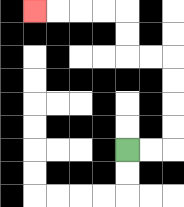{'start': '[5, 6]', 'end': '[1, 0]', 'path_directions': 'R,R,U,U,U,U,L,L,U,U,L,L,L,L', 'path_coordinates': '[[5, 6], [6, 6], [7, 6], [7, 5], [7, 4], [7, 3], [7, 2], [6, 2], [5, 2], [5, 1], [5, 0], [4, 0], [3, 0], [2, 0], [1, 0]]'}